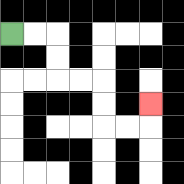{'start': '[0, 1]', 'end': '[6, 4]', 'path_directions': 'R,R,D,D,R,R,D,D,R,R,U', 'path_coordinates': '[[0, 1], [1, 1], [2, 1], [2, 2], [2, 3], [3, 3], [4, 3], [4, 4], [4, 5], [5, 5], [6, 5], [6, 4]]'}